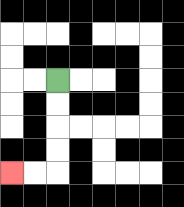{'start': '[2, 3]', 'end': '[0, 7]', 'path_directions': 'D,D,D,D,L,L', 'path_coordinates': '[[2, 3], [2, 4], [2, 5], [2, 6], [2, 7], [1, 7], [0, 7]]'}